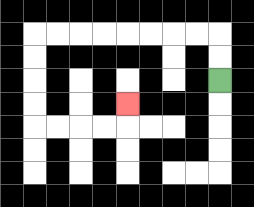{'start': '[9, 3]', 'end': '[5, 4]', 'path_directions': 'U,U,L,L,L,L,L,L,L,L,D,D,D,D,R,R,R,R,U', 'path_coordinates': '[[9, 3], [9, 2], [9, 1], [8, 1], [7, 1], [6, 1], [5, 1], [4, 1], [3, 1], [2, 1], [1, 1], [1, 2], [1, 3], [1, 4], [1, 5], [2, 5], [3, 5], [4, 5], [5, 5], [5, 4]]'}